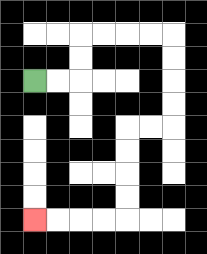{'start': '[1, 3]', 'end': '[1, 9]', 'path_directions': 'R,R,U,U,R,R,R,R,D,D,D,D,L,L,D,D,D,D,L,L,L,L', 'path_coordinates': '[[1, 3], [2, 3], [3, 3], [3, 2], [3, 1], [4, 1], [5, 1], [6, 1], [7, 1], [7, 2], [7, 3], [7, 4], [7, 5], [6, 5], [5, 5], [5, 6], [5, 7], [5, 8], [5, 9], [4, 9], [3, 9], [2, 9], [1, 9]]'}